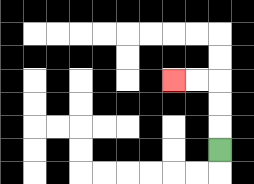{'start': '[9, 6]', 'end': '[7, 3]', 'path_directions': 'U,U,U,L,L', 'path_coordinates': '[[9, 6], [9, 5], [9, 4], [9, 3], [8, 3], [7, 3]]'}